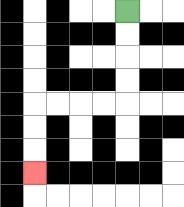{'start': '[5, 0]', 'end': '[1, 7]', 'path_directions': 'D,D,D,D,L,L,L,L,D,D,D', 'path_coordinates': '[[5, 0], [5, 1], [5, 2], [5, 3], [5, 4], [4, 4], [3, 4], [2, 4], [1, 4], [1, 5], [1, 6], [1, 7]]'}